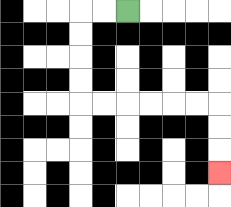{'start': '[5, 0]', 'end': '[9, 7]', 'path_directions': 'L,L,D,D,D,D,R,R,R,R,R,R,D,D,D', 'path_coordinates': '[[5, 0], [4, 0], [3, 0], [3, 1], [3, 2], [3, 3], [3, 4], [4, 4], [5, 4], [6, 4], [7, 4], [8, 4], [9, 4], [9, 5], [9, 6], [9, 7]]'}